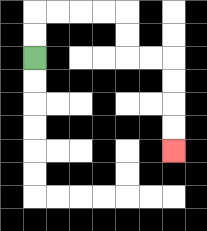{'start': '[1, 2]', 'end': '[7, 6]', 'path_directions': 'U,U,R,R,R,R,D,D,R,R,D,D,D,D', 'path_coordinates': '[[1, 2], [1, 1], [1, 0], [2, 0], [3, 0], [4, 0], [5, 0], [5, 1], [5, 2], [6, 2], [7, 2], [7, 3], [7, 4], [7, 5], [7, 6]]'}